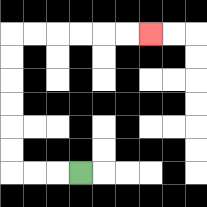{'start': '[3, 7]', 'end': '[6, 1]', 'path_directions': 'L,L,L,U,U,U,U,U,U,R,R,R,R,R,R', 'path_coordinates': '[[3, 7], [2, 7], [1, 7], [0, 7], [0, 6], [0, 5], [0, 4], [0, 3], [0, 2], [0, 1], [1, 1], [2, 1], [3, 1], [4, 1], [5, 1], [6, 1]]'}